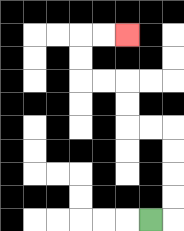{'start': '[6, 9]', 'end': '[5, 1]', 'path_directions': 'R,U,U,U,U,L,L,U,U,L,L,U,U,R,R', 'path_coordinates': '[[6, 9], [7, 9], [7, 8], [7, 7], [7, 6], [7, 5], [6, 5], [5, 5], [5, 4], [5, 3], [4, 3], [3, 3], [3, 2], [3, 1], [4, 1], [5, 1]]'}